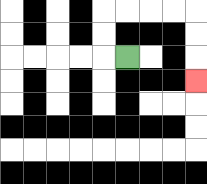{'start': '[5, 2]', 'end': '[8, 3]', 'path_directions': 'L,U,U,R,R,R,R,D,D,D', 'path_coordinates': '[[5, 2], [4, 2], [4, 1], [4, 0], [5, 0], [6, 0], [7, 0], [8, 0], [8, 1], [8, 2], [8, 3]]'}